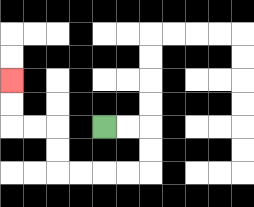{'start': '[4, 5]', 'end': '[0, 3]', 'path_directions': 'R,R,D,D,L,L,L,L,U,U,L,L,U,U', 'path_coordinates': '[[4, 5], [5, 5], [6, 5], [6, 6], [6, 7], [5, 7], [4, 7], [3, 7], [2, 7], [2, 6], [2, 5], [1, 5], [0, 5], [0, 4], [0, 3]]'}